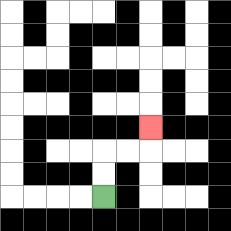{'start': '[4, 8]', 'end': '[6, 5]', 'path_directions': 'U,U,R,R,U', 'path_coordinates': '[[4, 8], [4, 7], [4, 6], [5, 6], [6, 6], [6, 5]]'}